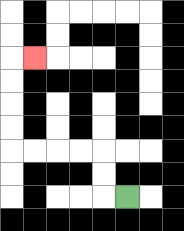{'start': '[5, 8]', 'end': '[1, 2]', 'path_directions': 'L,U,U,L,L,L,L,U,U,U,U,R', 'path_coordinates': '[[5, 8], [4, 8], [4, 7], [4, 6], [3, 6], [2, 6], [1, 6], [0, 6], [0, 5], [0, 4], [0, 3], [0, 2], [1, 2]]'}